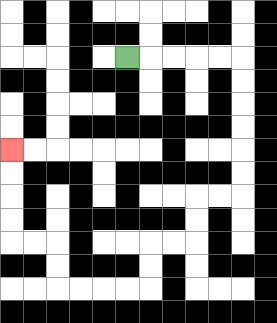{'start': '[5, 2]', 'end': '[0, 6]', 'path_directions': 'R,R,R,R,R,D,D,D,D,D,D,L,L,D,D,L,L,D,D,L,L,L,L,U,U,L,L,U,U,U,U', 'path_coordinates': '[[5, 2], [6, 2], [7, 2], [8, 2], [9, 2], [10, 2], [10, 3], [10, 4], [10, 5], [10, 6], [10, 7], [10, 8], [9, 8], [8, 8], [8, 9], [8, 10], [7, 10], [6, 10], [6, 11], [6, 12], [5, 12], [4, 12], [3, 12], [2, 12], [2, 11], [2, 10], [1, 10], [0, 10], [0, 9], [0, 8], [0, 7], [0, 6]]'}